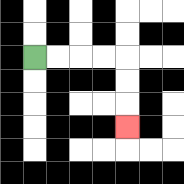{'start': '[1, 2]', 'end': '[5, 5]', 'path_directions': 'R,R,R,R,D,D,D', 'path_coordinates': '[[1, 2], [2, 2], [3, 2], [4, 2], [5, 2], [5, 3], [5, 4], [5, 5]]'}